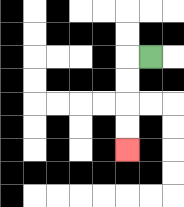{'start': '[6, 2]', 'end': '[5, 6]', 'path_directions': 'L,D,D,D,D', 'path_coordinates': '[[6, 2], [5, 2], [5, 3], [5, 4], [5, 5], [5, 6]]'}